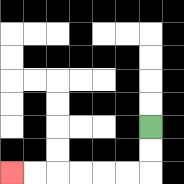{'start': '[6, 5]', 'end': '[0, 7]', 'path_directions': 'D,D,L,L,L,L,L,L', 'path_coordinates': '[[6, 5], [6, 6], [6, 7], [5, 7], [4, 7], [3, 7], [2, 7], [1, 7], [0, 7]]'}